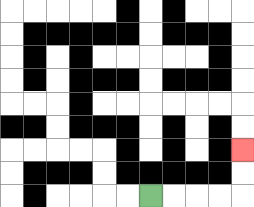{'start': '[6, 8]', 'end': '[10, 6]', 'path_directions': 'R,R,R,R,U,U', 'path_coordinates': '[[6, 8], [7, 8], [8, 8], [9, 8], [10, 8], [10, 7], [10, 6]]'}